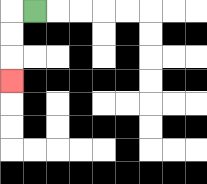{'start': '[1, 0]', 'end': '[0, 3]', 'path_directions': 'L,D,D,D', 'path_coordinates': '[[1, 0], [0, 0], [0, 1], [0, 2], [0, 3]]'}